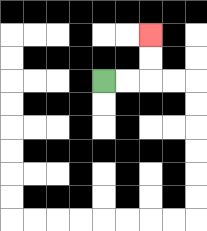{'start': '[4, 3]', 'end': '[6, 1]', 'path_directions': 'R,R,U,U', 'path_coordinates': '[[4, 3], [5, 3], [6, 3], [6, 2], [6, 1]]'}